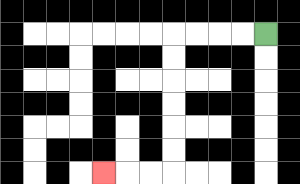{'start': '[11, 1]', 'end': '[4, 7]', 'path_directions': 'L,L,L,L,D,D,D,D,D,D,L,L,L', 'path_coordinates': '[[11, 1], [10, 1], [9, 1], [8, 1], [7, 1], [7, 2], [7, 3], [7, 4], [7, 5], [7, 6], [7, 7], [6, 7], [5, 7], [4, 7]]'}